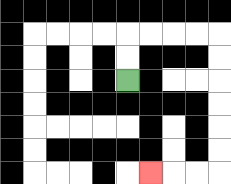{'start': '[5, 3]', 'end': '[6, 7]', 'path_directions': 'U,U,R,R,R,R,D,D,D,D,D,D,L,L,L', 'path_coordinates': '[[5, 3], [5, 2], [5, 1], [6, 1], [7, 1], [8, 1], [9, 1], [9, 2], [9, 3], [9, 4], [9, 5], [9, 6], [9, 7], [8, 7], [7, 7], [6, 7]]'}